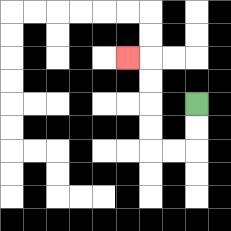{'start': '[8, 4]', 'end': '[5, 2]', 'path_directions': 'D,D,L,L,U,U,U,U,L', 'path_coordinates': '[[8, 4], [8, 5], [8, 6], [7, 6], [6, 6], [6, 5], [6, 4], [6, 3], [6, 2], [5, 2]]'}